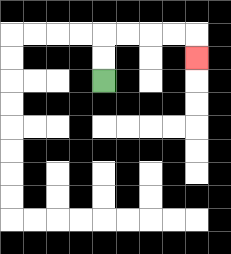{'start': '[4, 3]', 'end': '[8, 2]', 'path_directions': 'U,U,R,R,R,R,D', 'path_coordinates': '[[4, 3], [4, 2], [4, 1], [5, 1], [6, 1], [7, 1], [8, 1], [8, 2]]'}